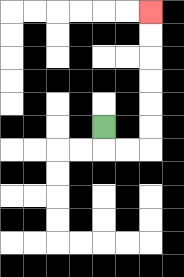{'start': '[4, 5]', 'end': '[6, 0]', 'path_directions': 'D,R,R,U,U,U,U,U,U', 'path_coordinates': '[[4, 5], [4, 6], [5, 6], [6, 6], [6, 5], [6, 4], [6, 3], [6, 2], [6, 1], [6, 0]]'}